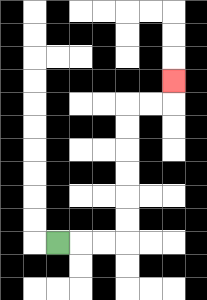{'start': '[2, 10]', 'end': '[7, 3]', 'path_directions': 'R,R,R,U,U,U,U,U,U,R,R,U', 'path_coordinates': '[[2, 10], [3, 10], [4, 10], [5, 10], [5, 9], [5, 8], [5, 7], [5, 6], [5, 5], [5, 4], [6, 4], [7, 4], [7, 3]]'}